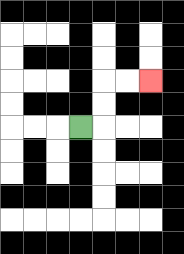{'start': '[3, 5]', 'end': '[6, 3]', 'path_directions': 'R,U,U,R,R', 'path_coordinates': '[[3, 5], [4, 5], [4, 4], [4, 3], [5, 3], [6, 3]]'}